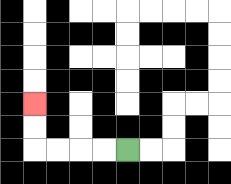{'start': '[5, 6]', 'end': '[1, 4]', 'path_directions': 'L,L,L,L,U,U', 'path_coordinates': '[[5, 6], [4, 6], [3, 6], [2, 6], [1, 6], [1, 5], [1, 4]]'}